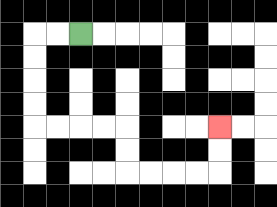{'start': '[3, 1]', 'end': '[9, 5]', 'path_directions': 'L,L,D,D,D,D,R,R,R,R,D,D,R,R,R,R,U,U', 'path_coordinates': '[[3, 1], [2, 1], [1, 1], [1, 2], [1, 3], [1, 4], [1, 5], [2, 5], [3, 5], [4, 5], [5, 5], [5, 6], [5, 7], [6, 7], [7, 7], [8, 7], [9, 7], [9, 6], [9, 5]]'}